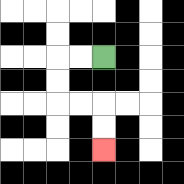{'start': '[4, 2]', 'end': '[4, 6]', 'path_directions': 'L,L,D,D,R,R,D,D', 'path_coordinates': '[[4, 2], [3, 2], [2, 2], [2, 3], [2, 4], [3, 4], [4, 4], [4, 5], [4, 6]]'}